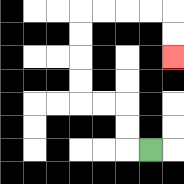{'start': '[6, 6]', 'end': '[7, 2]', 'path_directions': 'L,U,U,L,L,U,U,U,U,R,R,R,R,D,D', 'path_coordinates': '[[6, 6], [5, 6], [5, 5], [5, 4], [4, 4], [3, 4], [3, 3], [3, 2], [3, 1], [3, 0], [4, 0], [5, 0], [6, 0], [7, 0], [7, 1], [7, 2]]'}